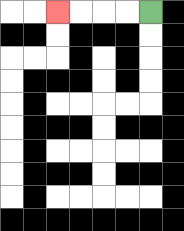{'start': '[6, 0]', 'end': '[2, 0]', 'path_directions': 'L,L,L,L', 'path_coordinates': '[[6, 0], [5, 0], [4, 0], [3, 0], [2, 0]]'}